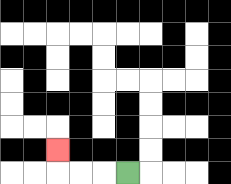{'start': '[5, 7]', 'end': '[2, 6]', 'path_directions': 'L,L,L,U', 'path_coordinates': '[[5, 7], [4, 7], [3, 7], [2, 7], [2, 6]]'}